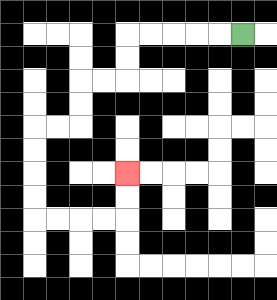{'start': '[10, 1]', 'end': '[5, 7]', 'path_directions': 'L,L,L,L,L,D,D,L,L,D,D,L,L,D,D,D,D,R,R,R,R,U,U', 'path_coordinates': '[[10, 1], [9, 1], [8, 1], [7, 1], [6, 1], [5, 1], [5, 2], [5, 3], [4, 3], [3, 3], [3, 4], [3, 5], [2, 5], [1, 5], [1, 6], [1, 7], [1, 8], [1, 9], [2, 9], [3, 9], [4, 9], [5, 9], [5, 8], [5, 7]]'}